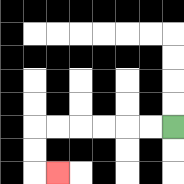{'start': '[7, 5]', 'end': '[2, 7]', 'path_directions': 'L,L,L,L,L,L,D,D,R', 'path_coordinates': '[[7, 5], [6, 5], [5, 5], [4, 5], [3, 5], [2, 5], [1, 5], [1, 6], [1, 7], [2, 7]]'}